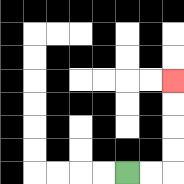{'start': '[5, 7]', 'end': '[7, 3]', 'path_directions': 'R,R,U,U,U,U', 'path_coordinates': '[[5, 7], [6, 7], [7, 7], [7, 6], [7, 5], [7, 4], [7, 3]]'}